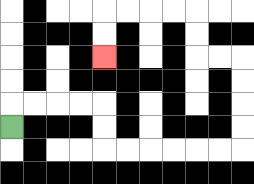{'start': '[0, 5]', 'end': '[4, 2]', 'path_directions': 'U,R,R,R,R,D,D,R,R,R,R,R,R,U,U,U,U,L,L,U,U,L,L,L,L,D,D', 'path_coordinates': '[[0, 5], [0, 4], [1, 4], [2, 4], [3, 4], [4, 4], [4, 5], [4, 6], [5, 6], [6, 6], [7, 6], [8, 6], [9, 6], [10, 6], [10, 5], [10, 4], [10, 3], [10, 2], [9, 2], [8, 2], [8, 1], [8, 0], [7, 0], [6, 0], [5, 0], [4, 0], [4, 1], [4, 2]]'}